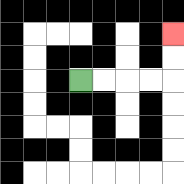{'start': '[3, 3]', 'end': '[7, 1]', 'path_directions': 'R,R,R,R,U,U', 'path_coordinates': '[[3, 3], [4, 3], [5, 3], [6, 3], [7, 3], [7, 2], [7, 1]]'}